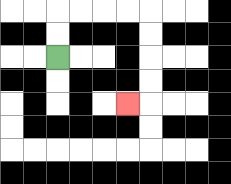{'start': '[2, 2]', 'end': '[5, 4]', 'path_directions': 'U,U,R,R,R,R,D,D,D,D,L', 'path_coordinates': '[[2, 2], [2, 1], [2, 0], [3, 0], [4, 0], [5, 0], [6, 0], [6, 1], [6, 2], [6, 3], [6, 4], [5, 4]]'}